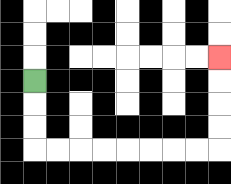{'start': '[1, 3]', 'end': '[9, 2]', 'path_directions': 'D,D,D,R,R,R,R,R,R,R,R,U,U,U,U', 'path_coordinates': '[[1, 3], [1, 4], [1, 5], [1, 6], [2, 6], [3, 6], [4, 6], [5, 6], [6, 6], [7, 6], [8, 6], [9, 6], [9, 5], [9, 4], [9, 3], [9, 2]]'}